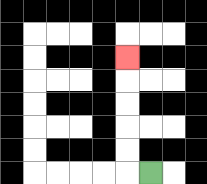{'start': '[6, 7]', 'end': '[5, 2]', 'path_directions': 'L,U,U,U,U,U', 'path_coordinates': '[[6, 7], [5, 7], [5, 6], [5, 5], [5, 4], [5, 3], [5, 2]]'}